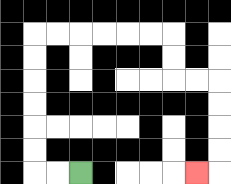{'start': '[3, 7]', 'end': '[8, 7]', 'path_directions': 'L,L,U,U,U,U,U,U,R,R,R,R,R,R,D,D,R,R,D,D,D,D,L', 'path_coordinates': '[[3, 7], [2, 7], [1, 7], [1, 6], [1, 5], [1, 4], [1, 3], [1, 2], [1, 1], [2, 1], [3, 1], [4, 1], [5, 1], [6, 1], [7, 1], [7, 2], [7, 3], [8, 3], [9, 3], [9, 4], [9, 5], [9, 6], [9, 7], [8, 7]]'}